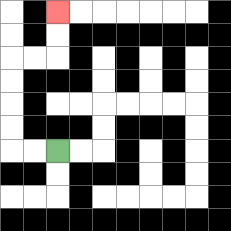{'start': '[2, 6]', 'end': '[2, 0]', 'path_directions': 'L,L,U,U,U,U,R,R,U,U', 'path_coordinates': '[[2, 6], [1, 6], [0, 6], [0, 5], [0, 4], [0, 3], [0, 2], [1, 2], [2, 2], [2, 1], [2, 0]]'}